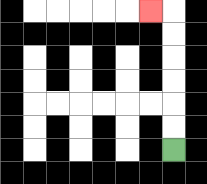{'start': '[7, 6]', 'end': '[6, 0]', 'path_directions': 'U,U,U,U,U,U,L', 'path_coordinates': '[[7, 6], [7, 5], [7, 4], [7, 3], [7, 2], [7, 1], [7, 0], [6, 0]]'}